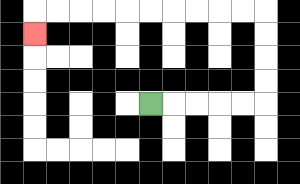{'start': '[6, 4]', 'end': '[1, 1]', 'path_directions': 'R,R,R,R,R,U,U,U,U,L,L,L,L,L,L,L,L,L,L,D', 'path_coordinates': '[[6, 4], [7, 4], [8, 4], [9, 4], [10, 4], [11, 4], [11, 3], [11, 2], [11, 1], [11, 0], [10, 0], [9, 0], [8, 0], [7, 0], [6, 0], [5, 0], [4, 0], [3, 0], [2, 0], [1, 0], [1, 1]]'}